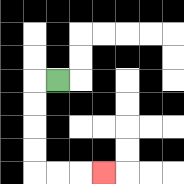{'start': '[2, 3]', 'end': '[4, 7]', 'path_directions': 'L,D,D,D,D,R,R,R', 'path_coordinates': '[[2, 3], [1, 3], [1, 4], [1, 5], [1, 6], [1, 7], [2, 7], [3, 7], [4, 7]]'}